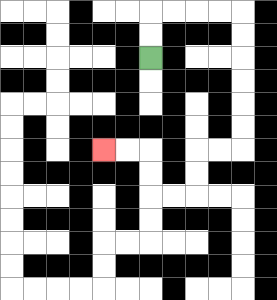{'start': '[6, 2]', 'end': '[4, 6]', 'path_directions': 'U,U,R,R,R,R,D,D,D,D,D,D,L,L,D,D,L,L,U,U,L,L', 'path_coordinates': '[[6, 2], [6, 1], [6, 0], [7, 0], [8, 0], [9, 0], [10, 0], [10, 1], [10, 2], [10, 3], [10, 4], [10, 5], [10, 6], [9, 6], [8, 6], [8, 7], [8, 8], [7, 8], [6, 8], [6, 7], [6, 6], [5, 6], [4, 6]]'}